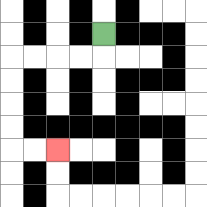{'start': '[4, 1]', 'end': '[2, 6]', 'path_directions': 'D,L,L,L,L,D,D,D,D,R,R', 'path_coordinates': '[[4, 1], [4, 2], [3, 2], [2, 2], [1, 2], [0, 2], [0, 3], [0, 4], [0, 5], [0, 6], [1, 6], [2, 6]]'}